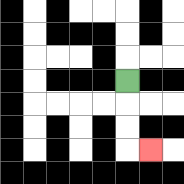{'start': '[5, 3]', 'end': '[6, 6]', 'path_directions': 'D,D,D,R', 'path_coordinates': '[[5, 3], [5, 4], [5, 5], [5, 6], [6, 6]]'}